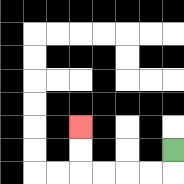{'start': '[7, 6]', 'end': '[3, 5]', 'path_directions': 'D,L,L,L,L,U,U', 'path_coordinates': '[[7, 6], [7, 7], [6, 7], [5, 7], [4, 7], [3, 7], [3, 6], [3, 5]]'}